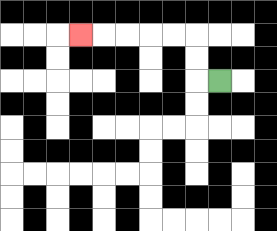{'start': '[9, 3]', 'end': '[3, 1]', 'path_directions': 'L,U,U,L,L,L,L,L', 'path_coordinates': '[[9, 3], [8, 3], [8, 2], [8, 1], [7, 1], [6, 1], [5, 1], [4, 1], [3, 1]]'}